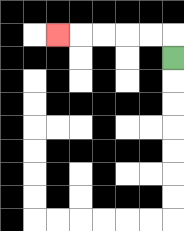{'start': '[7, 2]', 'end': '[2, 1]', 'path_directions': 'U,L,L,L,L,L', 'path_coordinates': '[[7, 2], [7, 1], [6, 1], [5, 1], [4, 1], [3, 1], [2, 1]]'}